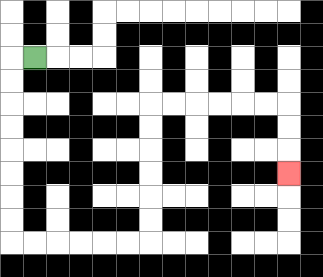{'start': '[1, 2]', 'end': '[12, 7]', 'path_directions': 'L,D,D,D,D,D,D,D,D,R,R,R,R,R,R,U,U,U,U,U,U,R,R,R,R,R,R,D,D,D', 'path_coordinates': '[[1, 2], [0, 2], [0, 3], [0, 4], [0, 5], [0, 6], [0, 7], [0, 8], [0, 9], [0, 10], [1, 10], [2, 10], [3, 10], [4, 10], [5, 10], [6, 10], [6, 9], [6, 8], [6, 7], [6, 6], [6, 5], [6, 4], [7, 4], [8, 4], [9, 4], [10, 4], [11, 4], [12, 4], [12, 5], [12, 6], [12, 7]]'}